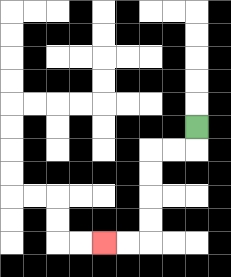{'start': '[8, 5]', 'end': '[4, 10]', 'path_directions': 'D,L,L,D,D,D,D,L,L', 'path_coordinates': '[[8, 5], [8, 6], [7, 6], [6, 6], [6, 7], [6, 8], [6, 9], [6, 10], [5, 10], [4, 10]]'}